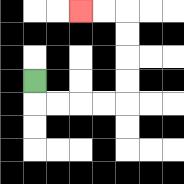{'start': '[1, 3]', 'end': '[3, 0]', 'path_directions': 'D,R,R,R,R,U,U,U,U,L,L', 'path_coordinates': '[[1, 3], [1, 4], [2, 4], [3, 4], [4, 4], [5, 4], [5, 3], [5, 2], [5, 1], [5, 0], [4, 0], [3, 0]]'}